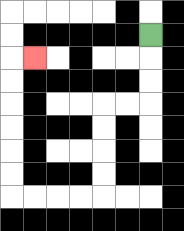{'start': '[6, 1]', 'end': '[1, 2]', 'path_directions': 'D,D,D,L,L,D,D,D,D,L,L,L,L,U,U,U,U,U,U,R', 'path_coordinates': '[[6, 1], [6, 2], [6, 3], [6, 4], [5, 4], [4, 4], [4, 5], [4, 6], [4, 7], [4, 8], [3, 8], [2, 8], [1, 8], [0, 8], [0, 7], [0, 6], [0, 5], [0, 4], [0, 3], [0, 2], [1, 2]]'}